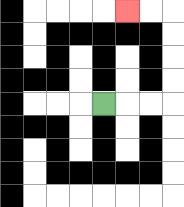{'start': '[4, 4]', 'end': '[5, 0]', 'path_directions': 'R,R,R,U,U,U,U,L,L', 'path_coordinates': '[[4, 4], [5, 4], [6, 4], [7, 4], [7, 3], [7, 2], [7, 1], [7, 0], [6, 0], [5, 0]]'}